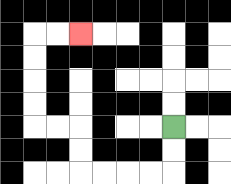{'start': '[7, 5]', 'end': '[3, 1]', 'path_directions': 'D,D,L,L,L,L,U,U,L,L,U,U,U,U,R,R', 'path_coordinates': '[[7, 5], [7, 6], [7, 7], [6, 7], [5, 7], [4, 7], [3, 7], [3, 6], [3, 5], [2, 5], [1, 5], [1, 4], [1, 3], [1, 2], [1, 1], [2, 1], [3, 1]]'}